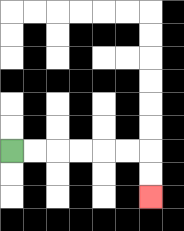{'start': '[0, 6]', 'end': '[6, 8]', 'path_directions': 'R,R,R,R,R,R,D,D', 'path_coordinates': '[[0, 6], [1, 6], [2, 6], [3, 6], [4, 6], [5, 6], [6, 6], [6, 7], [6, 8]]'}